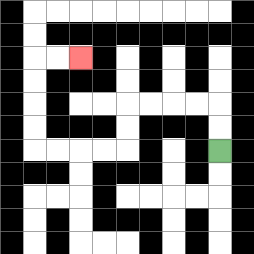{'start': '[9, 6]', 'end': '[3, 2]', 'path_directions': 'U,U,L,L,L,L,D,D,L,L,L,L,U,U,U,U,R,R', 'path_coordinates': '[[9, 6], [9, 5], [9, 4], [8, 4], [7, 4], [6, 4], [5, 4], [5, 5], [5, 6], [4, 6], [3, 6], [2, 6], [1, 6], [1, 5], [1, 4], [1, 3], [1, 2], [2, 2], [3, 2]]'}